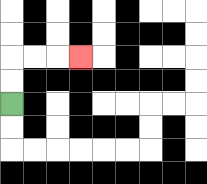{'start': '[0, 4]', 'end': '[3, 2]', 'path_directions': 'U,U,R,R,R', 'path_coordinates': '[[0, 4], [0, 3], [0, 2], [1, 2], [2, 2], [3, 2]]'}